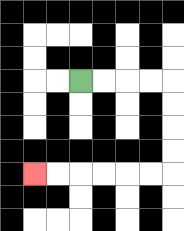{'start': '[3, 3]', 'end': '[1, 7]', 'path_directions': 'R,R,R,R,D,D,D,D,L,L,L,L,L,L', 'path_coordinates': '[[3, 3], [4, 3], [5, 3], [6, 3], [7, 3], [7, 4], [7, 5], [7, 6], [7, 7], [6, 7], [5, 7], [4, 7], [3, 7], [2, 7], [1, 7]]'}